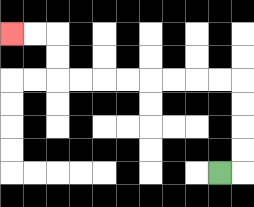{'start': '[9, 7]', 'end': '[0, 1]', 'path_directions': 'R,U,U,U,U,L,L,L,L,L,L,L,L,U,U,L,L', 'path_coordinates': '[[9, 7], [10, 7], [10, 6], [10, 5], [10, 4], [10, 3], [9, 3], [8, 3], [7, 3], [6, 3], [5, 3], [4, 3], [3, 3], [2, 3], [2, 2], [2, 1], [1, 1], [0, 1]]'}